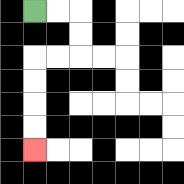{'start': '[1, 0]', 'end': '[1, 6]', 'path_directions': 'R,R,D,D,L,L,D,D,D,D', 'path_coordinates': '[[1, 0], [2, 0], [3, 0], [3, 1], [3, 2], [2, 2], [1, 2], [1, 3], [1, 4], [1, 5], [1, 6]]'}